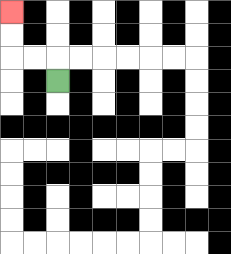{'start': '[2, 3]', 'end': '[0, 0]', 'path_directions': 'U,L,L,U,U', 'path_coordinates': '[[2, 3], [2, 2], [1, 2], [0, 2], [0, 1], [0, 0]]'}